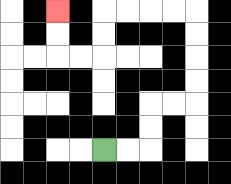{'start': '[4, 6]', 'end': '[2, 0]', 'path_directions': 'R,R,U,U,R,R,U,U,U,U,L,L,L,L,D,D,L,L,U,U', 'path_coordinates': '[[4, 6], [5, 6], [6, 6], [6, 5], [6, 4], [7, 4], [8, 4], [8, 3], [8, 2], [8, 1], [8, 0], [7, 0], [6, 0], [5, 0], [4, 0], [4, 1], [4, 2], [3, 2], [2, 2], [2, 1], [2, 0]]'}